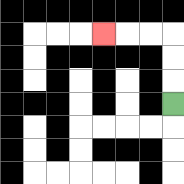{'start': '[7, 4]', 'end': '[4, 1]', 'path_directions': 'U,U,U,L,L,L', 'path_coordinates': '[[7, 4], [7, 3], [7, 2], [7, 1], [6, 1], [5, 1], [4, 1]]'}